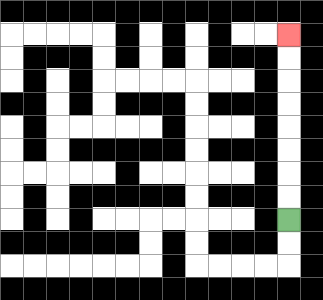{'start': '[12, 9]', 'end': '[12, 1]', 'path_directions': 'U,U,U,U,U,U,U,U', 'path_coordinates': '[[12, 9], [12, 8], [12, 7], [12, 6], [12, 5], [12, 4], [12, 3], [12, 2], [12, 1]]'}